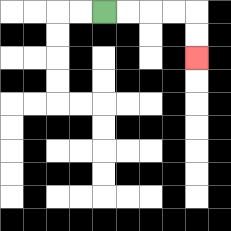{'start': '[4, 0]', 'end': '[8, 2]', 'path_directions': 'R,R,R,R,D,D', 'path_coordinates': '[[4, 0], [5, 0], [6, 0], [7, 0], [8, 0], [8, 1], [8, 2]]'}